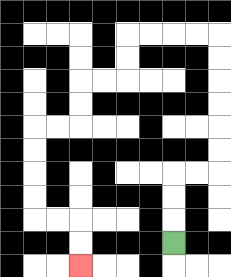{'start': '[7, 10]', 'end': '[3, 11]', 'path_directions': 'U,U,U,R,R,U,U,U,U,U,U,L,L,L,L,D,D,L,L,D,D,L,L,D,D,D,D,R,R,D,D', 'path_coordinates': '[[7, 10], [7, 9], [7, 8], [7, 7], [8, 7], [9, 7], [9, 6], [9, 5], [9, 4], [9, 3], [9, 2], [9, 1], [8, 1], [7, 1], [6, 1], [5, 1], [5, 2], [5, 3], [4, 3], [3, 3], [3, 4], [3, 5], [2, 5], [1, 5], [1, 6], [1, 7], [1, 8], [1, 9], [2, 9], [3, 9], [3, 10], [3, 11]]'}